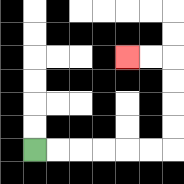{'start': '[1, 6]', 'end': '[5, 2]', 'path_directions': 'R,R,R,R,R,R,U,U,U,U,L,L', 'path_coordinates': '[[1, 6], [2, 6], [3, 6], [4, 6], [5, 6], [6, 6], [7, 6], [7, 5], [7, 4], [7, 3], [7, 2], [6, 2], [5, 2]]'}